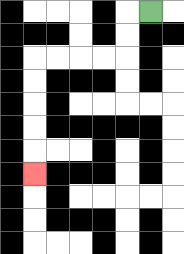{'start': '[6, 0]', 'end': '[1, 7]', 'path_directions': 'L,D,D,L,L,L,L,D,D,D,D,D', 'path_coordinates': '[[6, 0], [5, 0], [5, 1], [5, 2], [4, 2], [3, 2], [2, 2], [1, 2], [1, 3], [1, 4], [1, 5], [1, 6], [1, 7]]'}